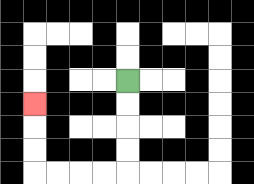{'start': '[5, 3]', 'end': '[1, 4]', 'path_directions': 'D,D,D,D,L,L,L,L,U,U,U', 'path_coordinates': '[[5, 3], [5, 4], [5, 5], [5, 6], [5, 7], [4, 7], [3, 7], [2, 7], [1, 7], [1, 6], [1, 5], [1, 4]]'}